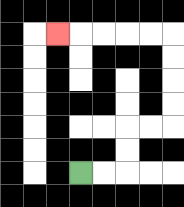{'start': '[3, 7]', 'end': '[2, 1]', 'path_directions': 'R,R,U,U,R,R,U,U,U,U,L,L,L,L,L', 'path_coordinates': '[[3, 7], [4, 7], [5, 7], [5, 6], [5, 5], [6, 5], [7, 5], [7, 4], [7, 3], [7, 2], [7, 1], [6, 1], [5, 1], [4, 1], [3, 1], [2, 1]]'}